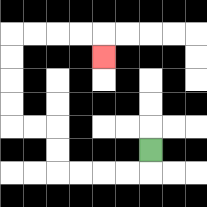{'start': '[6, 6]', 'end': '[4, 2]', 'path_directions': 'D,L,L,L,L,U,U,L,L,U,U,U,U,R,R,R,R,D', 'path_coordinates': '[[6, 6], [6, 7], [5, 7], [4, 7], [3, 7], [2, 7], [2, 6], [2, 5], [1, 5], [0, 5], [0, 4], [0, 3], [0, 2], [0, 1], [1, 1], [2, 1], [3, 1], [4, 1], [4, 2]]'}